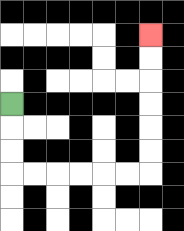{'start': '[0, 4]', 'end': '[6, 1]', 'path_directions': 'D,D,D,R,R,R,R,R,R,U,U,U,U,U,U', 'path_coordinates': '[[0, 4], [0, 5], [0, 6], [0, 7], [1, 7], [2, 7], [3, 7], [4, 7], [5, 7], [6, 7], [6, 6], [6, 5], [6, 4], [6, 3], [6, 2], [6, 1]]'}